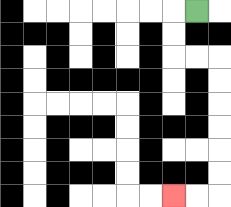{'start': '[8, 0]', 'end': '[7, 8]', 'path_directions': 'L,D,D,R,R,D,D,D,D,D,D,L,L', 'path_coordinates': '[[8, 0], [7, 0], [7, 1], [7, 2], [8, 2], [9, 2], [9, 3], [9, 4], [9, 5], [9, 6], [9, 7], [9, 8], [8, 8], [7, 8]]'}